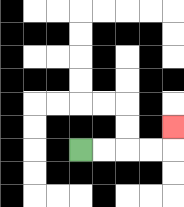{'start': '[3, 6]', 'end': '[7, 5]', 'path_directions': 'R,R,R,R,U', 'path_coordinates': '[[3, 6], [4, 6], [5, 6], [6, 6], [7, 6], [7, 5]]'}